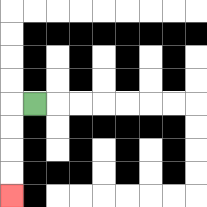{'start': '[1, 4]', 'end': '[0, 8]', 'path_directions': 'L,D,D,D,D', 'path_coordinates': '[[1, 4], [0, 4], [0, 5], [0, 6], [0, 7], [0, 8]]'}